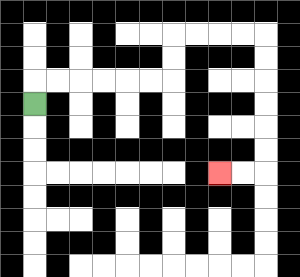{'start': '[1, 4]', 'end': '[9, 7]', 'path_directions': 'U,R,R,R,R,R,R,U,U,R,R,R,R,D,D,D,D,D,D,L,L', 'path_coordinates': '[[1, 4], [1, 3], [2, 3], [3, 3], [4, 3], [5, 3], [6, 3], [7, 3], [7, 2], [7, 1], [8, 1], [9, 1], [10, 1], [11, 1], [11, 2], [11, 3], [11, 4], [11, 5], [11, 6], [11, 7], [10, 7], [9, 7]]'}